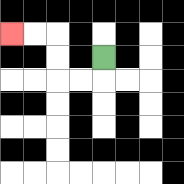{'start': '[4, 2]', 'end': '[0, 1]', 'path_directions': 'D,L,L,U,U,L,L', 'path_coordinates': '[[4, 2], [4, 3], [3, 3], [2, 3], [2, 2], [2, 1], [1, 1], [0, 1]]'}